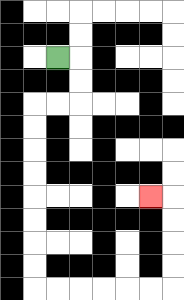{'start': '[2, 2]', 'end': '[6, 8]', 'path_directions': 'R,D,D,L,L,D,D,D,D,D,D,D,D,R,R,R,R,R,R,U,U,U,U,L', 'path_coordinates': '[[2, 2], [3, 2], [3, 3], [3, 4], [2, 4], [1, 4], [1, 5], [1, 6], [1, 7], [1, 8], [1, 9], [1, 10], [1, 11], [1, 12], [2, 12], [3, 12], [4, 12], [5, 12], [6, 12], [7, 12], [7, 11], [7, 10], [7, 9], [7, 8], [6, 8]]'}